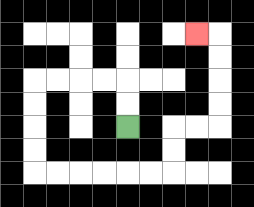{'start': '[5, 5]', 'end': '[8, 1]', 'path_directions': 'U,U,L,L,L,L,D,D,D,D,R,R,R,R,R,R,U,U,R,R,U,U,U,U,L', 'path_coordinates': '[[5, 5], [5, 4], [5, 3], [4, 3], [3, 3], [2, 3], [1, 3], [1, 4], [1, 5], [1, 6], [1, 7], [2, 7], [3, 7], [4, 7], [5, 7], [6, 7], [7, 7], [7, 6], [7, 5], [8, 5], [9, 5], [9, 4], [9, 3], [9, 2], [9, 1], [8, 1]]'}